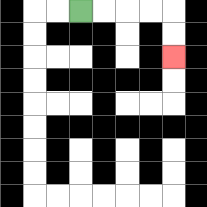{'start': '[3, 0]', 'end': '[7, 2]', 'path_directions': 'R,R,R,R,D,D', 'path_coordinates': '[[3, 0], [4, 0], [5, 0], [6, 0], [7, 0], [7, 1], [7, 2]]'}